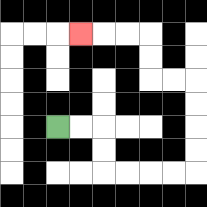{'start': '[2, 5]', 'end': '[3, 1]', 'path_directions': 'R,R,D,D,R,R,R,R,U,U,U,U,L,L,U,U,L,L,L', 'path_coordinates': '[[2, 5], [3, 5], [4, 5], [4, 6], [4, 7], [5, 7], [6, 7], [7, 7], [8, 7], [8, 6], [8, 5], [8, 4], [8, 3], [7, 3], [6, 3], [6, 2], [6, 1], [5, 1], [4, 1], [3, 1]]'}